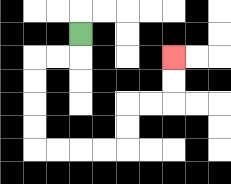{'start': '[3, 1]', 'end': '[7, 2]', 'path_directions': 'D,L,L,D,D,D,D,R,R,R,R,U,U,R,R,U,U', 'path_coordinates': '[[3, 1], [3, 2], [2, 2], [1, 2], [1, 3], [1, 4], [1, 5], [1, 6], [2, 6], [3, 6], [4, 6], [5, 6], [5, 5], [5, 4], [6, 4], [7, 4], [7, 3], [7, 2]]'}